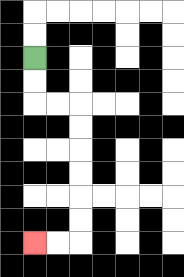{'start': '[1, 2]', 'end': '[1, 10]', 'path_directions': 'D,D,R,R,D,D,D,D,D,D,L,L', 'path_coordinates': '[[1, 2], [1, 3], [1, 4], [2, 4], [3, 4], [3, 5], [3, 6], [3, 7], [3, 8], [3, 9], [3, 10], [2, 10], [1, 10]]'}